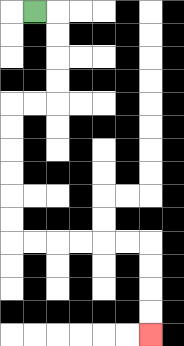{'start': '[1, 0]', 'end': '[6, 14]', 'path_directions': 'R,D,D,D,D,L,L,D,D,D,D,D,D,R,R,R,R,R,R,D,D,D,D', 'path_coordinates': '[[1, 0], [2, 0], [2, 1], [2, 2], [2, 3], [2, 4], [1, 4], [0, 4], [0, 5], [0, 6], [0, 7], [0, 8], [0, 9], [0, 10], [1, 10], [2, 10], [3, 10], [4, 10], [5, 10], [6, 10], [6, 11], [6, 12], [6, 13], [6, 14]]'}